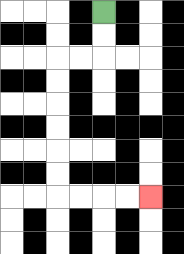{'start': '[4, 0]', 'end': '[6, 8]', 'path_directions': 'D,D,L,L,D,D,D,D,D,D,R,R,R,R', 'path_coordinates': '[[4, 0], [4, 1], [4, 2], [3, 2], [2, 2], [2, 3], [2, 4], [2, 5], [2, 6], [2, 7], [2, 8], [3, 8], [4, 8], [5, 8], [6, 8]]'}